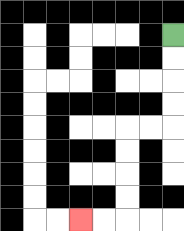{'start': '[7, 1]', 'end': '[3, 9]', 'path_directions': 'D,D,D,D,L,L,D,D,D,D,L,L', 'path_coordinates': '[[7, 1], [7, 2], [7, 3], [7, 4], [7, 5], [6, 5], [5, 5], [5, 6], [5, 7], [5, 8], [5, 9], [4, 9], [3, 9]]'}